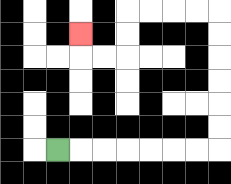{'start': '[2, 6]', 'end': '[3, 1]', 'path_directions': 'R,R,R,R,R,R,R,U,U,U,U,U,U,L,L,L,L,D,D,L,L,U', 'path_coordinates': '[[2, 6], [3, 6], [4, 6], [5, 6], [6, 6], [7, 6], [8, 6], [9, 6], [9, 5], [9, 4], [9, 3], [9, 2], [9, 1], [9, 0], [8, 0], [7, 0], [6, 0], [5, 0], [5, 1], [5, 2], [4, 2], [3, 2], [3, 1]]'}